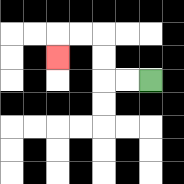{'start': '[6, 3]', 'end': '[2, 2]', 'path_directions': 'L,L,U,U,L,L,D', 'path_coordinates': '[[6, 3], [5, 3], [4, 3], [4, 2], [4, 1], [3, 1], [2, 1], [2, 2]]'}